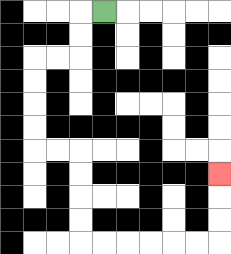{'start': '[4, 0]', 'end': '[9, 7]', 'path_directions': 'L,D,D,L,L,D,D,D,D,R,R,D,D,D,D,R,R,R,R,R,R,U,U,U', 'path_coordinates': '[[4, 0], [3, 0], [3, 1], [3, 2], [2, 2], [1, 2], [1, 3], [1, 4], [1, 5], [1, 6], [2, 6], [3, 6], [3, 7], [3, 8], [3, 9], [3, 10], [4, 10], [5, 10], [6, 10], [7, 10], [8, 10], [9, 10], [9, 9], [9, 8], [9, 7]]'}